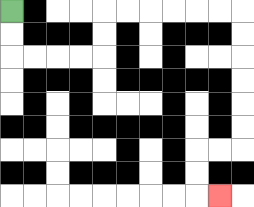{'start': '[0, 0]', 'end': '[9, 8]', 'path_directions': 'D,D,R,R,R,R,U,U,R,R,R,R,R,R,D,D,D,D,D,D,L,L,D,D,R', 'path_coordinates': '[[0, 0], [0, 1], [0, 2], [1, 2], [2, 2], [3, 2], [4, 2], [4, 1], [4, 0], [5, 0], [6, 0], [7, 0], [8, 0], [9, 0], [10, 0], [10, 1], [10, 2], [10, 3], [10, 4], [10, 5], [10, 6], [9, 6], [8, 6], [8, 7], [8, 8], [9, 8]]'}